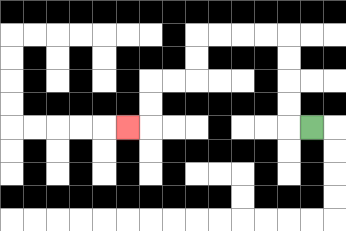{'start': '[13, 5]', 'end': '[5, 5]', 'path_directions': 'L,U,U,U,U,L,L,L,L,D,D,L,L,D,D,L', 'path_coordinates': '[[13, 5], [12, 5], [12, 4], [12, 3], [12, 2], [12, 1], [11, 1], [10, 1], [9, 1], [8, 1], [8, 2], [8, 3], [7, 3], [6, 3], [6, 4], [6, 5], [5, 5]]'}